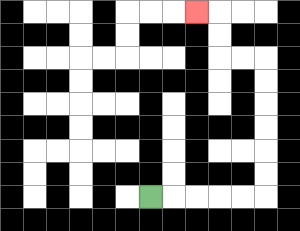{'start': '[6, 8]', 'end': '[8, 0]', 'path_directions': 'R,R,R,R,R,U,U,U,U,U,U,L,L,U,U,L', 'path_coordinates': '[[6, 8], [7, 8], [8, 8], [9, 8], [10, 8], [11, 8], [11, 7], [11, 6], [11, 5], [11, 4], [11, 3], [11, 2], [10, 2], [9, 2], [9, 1], [9, 0], [8, 0]]'}